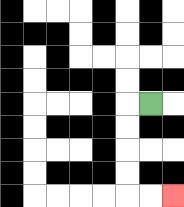{'start': '[6, 4]', 'end': '[7, 8]', 'path_directions': 'L,D,D,D,D,R,R', 'path_coordinates': '[[6, 4], [5, 4], [5, 5], [5, 6], [5, 7], [5, 8], [6, 8], [7, 8]]'}